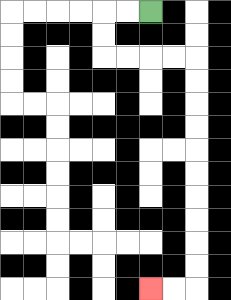{'start': '[6, 0]', 'end': '[6, 12]', 'path_directions': 'L,L,D,D,R,R,R,R,D,D,D,D,D,D,D,D,D,D,L,L', 'path_coordinates': '[[6, 0], [5, 0], [4, 0], [4, 1], [4, 2], [5, 2], [6, 2], [7, 2], [8, 2], [8, 3], [8, 4], [8, 5], [8, 6], [8, 7], [8, 8], [8, 9], [8, 10], [8, 11], [8, 12], [7, 12], [6, 12]]'}